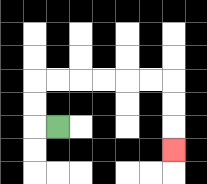{'start': '[2, 5]', 'end': '[7, 6]', 'path_directions': 'L,U,U,R,R,R,R,R,R,D,D,D', 'path_coordinates': '[[2, 5], [1, 5], [1, 4], [1, 3], [2, 3], [3, 3], [4, 3], [5, 3], [6, 3], [7, 3], [7, 4], [7, 5], [7, 6]]'}